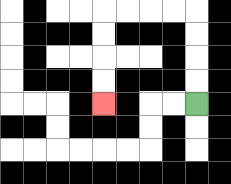{'start': '[8, 4]', 'end': '[4, 4]', 'path_directions': 'U,U,U,U,L,L,L,L,D,D,D,D', 'path_coordinates': '[[8, 4], [8, 3], [8, 2], [8, 1], [8, 0], [7, 0], [6, 0], [5, 0], [4, 0], [4, 1], [4, 2], [4, 3], [4, 4]]'}